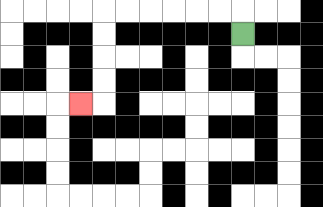{'start': '[10, 1]', 'end': '[3, 4]', 'path_directions': 'U,L,L,L,L,L,L,D,D,D,D,L', 'path_coordinates': '[[10, 1], [10, 0], [9, 0], [8, 0], [7, 0], [6, 0], [5, 0], [4, 0], [4, 1], [4, 2], [4, 3], [4, 4], [3, 4]]'}